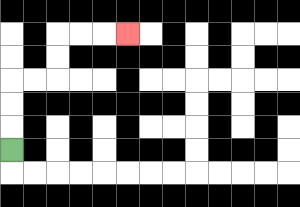{'start': '[0, 6]', 'end': '[5, 1]', 'path_directions': 'U,U,U,R,R,U,U,R,R,R', 'path_coordinates': '[[0, 6], [0, 5], [0, 4], [0, 3], [1, 3], [2, 3], [2, 2], [2, 1], [3, 1], [4, 1], [5, 1]]'}